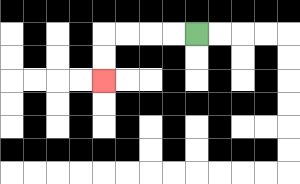{'start': '[8, 1]', 'end': '[4, 3]', 'path_directions': 'L,L,L,L,D,D', 'path_coordinates': '[[8, 1], [7, 1], [6, 1], [5, 1], [4, 1], [4, 2], [4, 3]]'}